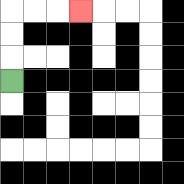{'start': '[0, 3]', 'end': '[3, 0]', 'path_directions': 'U,U,U,R,R,R', 'path_coordinates': '[[0, 3], [0, 2], [0, 1], [0, 0], [1, 0], [2, 0], [3, 0]]'}